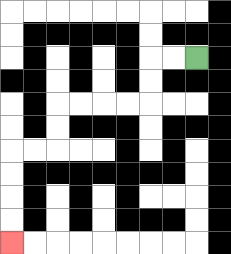{'start': '[8, 2]', 'end': '[0, 10]', 'path_directions': 'L,L,D,D,L,L,L,L,D,D,L,L,D,D,D,D', 'path_coordinates': '[[8, 2], [7, 2], [6, 2], [6, 3], [6, 4], [5, 4], [4, 4], [3, 4], [2, 4], [2, 5], [2, 6], [1, 6], [0, 6], [0, 7], [0, 8], [0, 9], [0, 10]]'}